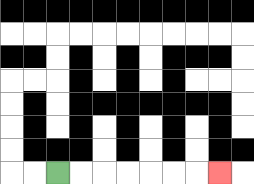{'start': '[2, 7]', 'end': '[9, 7]', 'path_directions': 'R,R,R,R,R,R,R', 'path_coordinates': '[[2, 7], [3, 7], [4, 7], [5, 7], [6, 7], [7, 7], [8, 7], [9, 7]]'}